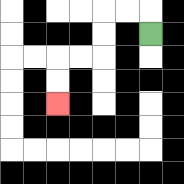{'start': '[6, 1]', 'end': '[2, 4]', 'path_directions': 'U,L,L,D,D,L,L,D,D', 'path_coordinates': '[[6, 1], [6, 0], [5, 0], [4, 0], [4, 1], [4, 2], [3, 2], [2, 2], [2, 3], [2, 4]]'}